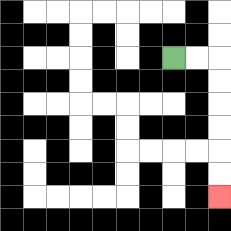{'start': '[7, 2]', 'end': '[9, 8]', 'path_directions': 'R,R,D,D,D,D,D,D', 'path_coordinates': '[[7, 2], [8, 2], [9, 2], [9, 3], [9, 4], [9, 5], [9, 6], [9, 7], [9, 8]]'}